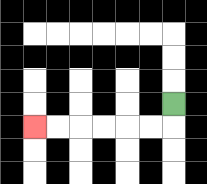{'start': '[7, 4]', 'end': '[1, 5]', 'path_directions': 'D,L,L,L,L,L,L', 'path_coordinates': '[[7, 4], [7, 5], [6, 5], [5, 5], [4, 5], [3, 5], [2, 5], [1, 5]]'}